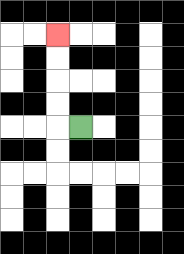{'start': '[3, 5]', 'end': '[2, 1]', 'path_directions': 'L,U,U,U,U', 'path_coordinates': '[[3, 5], [2, 5], [2, 4], [2, 3], [2, 2], [2, 1]]'}